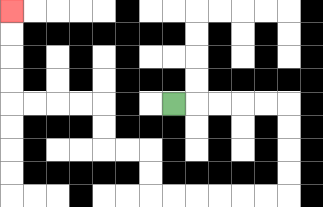{'start': '[7, 4]', 'end': '[0, 0]', 'path_directions': 'R,R,R,R,R,D,D,D,D,L,L,L,L,L,L,U,U,L,L,U,U,L,L,L,L,U,U,U,U', 'path_coordinates': '[[7, 4], [8, 4], [9, 4], [10, 4], [11, 4], [12, 4], [12, 5], [12, 6], [12, 7], [12, 8], [11, 8], [10, 8], [9, 8], [8, 8], [7, 8], [6, 8], [6, 7], [6, 6], [5, 6], [4, 6], [4, 5], [4, 4], [3, 4], [2, 4], [1, 4], [0, 4], [0, 3], [0, 2], [0, 1], [0, 0]]'}